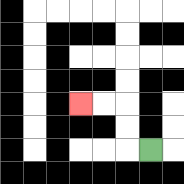{'start': '[6, 6]', 'end': '[3, 4]', 'path_directions': 'L,U,U,L,L', 'path_coordinates': '[[6, 6], [5, 6], [5, 5], [5, 4], [4, 4], [3, 4]]'}